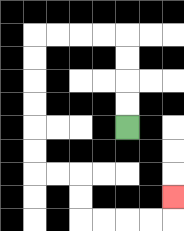{'start': '[5, 5]', 'end': '[7, 8]', 'path_directions': 'U,U,U,U,L,L,L,L,D,D,D,D,D,D,R,R,D,D,R,R,R,R,U', 'path_coordinates': '[[5, 5], [5, 4], [5, 3], [5, 2], [5, 1], [4, 1], [3, 1], [2, 1], [1, 1], [1, 2], [1, 3], [1, 4], [1, 5], [1, 6], [1, 7], [2, 7], [3, 7], [3, 8], [3, 9], [4, 9], [5, 9], [6, 9], [7, 9], [7, 8]]'}